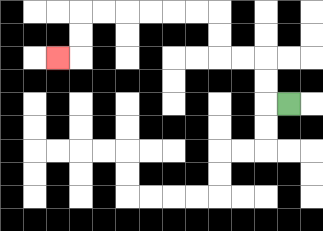{'start': '[12, 4]', 'end': '[2, 2]', 'path_directions': 'L,U,U,L,L,U,U,L,L,L,L,L,L,D,D,L', 'path_coordinates': '[[12, 4], [11, 4], [11, 3], [11, 2], [10, 2], [9, 2], [9, 1], [9, 0], [8, 0], [7, 0], [6, 0], [5, 0], [4, 0], [3, 0], [3, 1], [3, 2], [2, 2]]'}